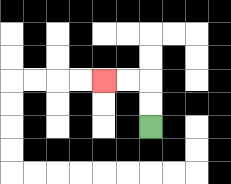{'start': '[6, 5]', 'end': '[4, 3]', 'path_directions': 'U,U,L,L', 'path_coordinates': '[[6, 5], [6, 4], [6, 3], [5, 3], [4, 3]]'}